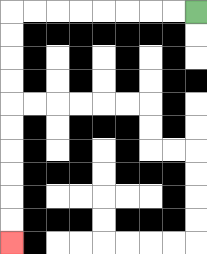{'start': '[8, 0]', 'end': '[0, 10]', 'path_directions': 'L,L,L,L,L,L,L,L,D,D,D,D,D,D,D,D,D,D', 'path_coordinates': '[[8, 0], [7, 0], [6, 0], [5, 0], [4, 0], [3, 0], [2, 0], [1, 0], [0, 0], [0, 1], [0, 2], [0, 3], [0, 4], [0, 5], [0, 6], [0, 7], [0, 8], [0, 9], [0, 10]]'}